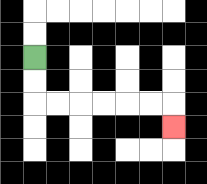{'start': '[1, 2]', 'end': '[7, 5]', 'path_directions': 'D,D,R,R,R,R,R,R,D', 'path_coordinates': '[[1, 2], [1, 3], [1, 4], [2, 4], [3, 4], [4, 4], [5, 4], [6, 4], [7, 4], [7, 5]]'}